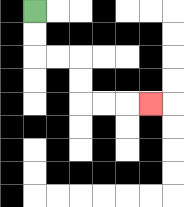{'start': '[1, 0]', 'end': '[6, 4]', 'path_directions': 'D,D,R,R,D,D,R,R,R', 'path_coordinates': '[[1, 0], [1, 1], [1, 2], [2, 2], [3, 2], [3, 3], [3, 4], [4, 4], [5, 4], [6, 4]]'}